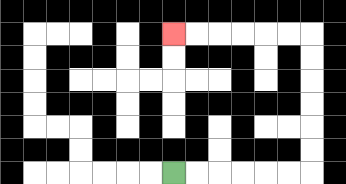{'start': '[7, 7]', 'end': '[7, 1]', 'path_directions': 'R,R,R,R,R,R,U,U,U,U,U,U,L,L,L,L,L,L', 'path_coordinates': '[[7, 7], [8, 7], [9, 7], [10, 7], [11, 7], [12, 7], [13, 7], [13, 6], [13, 5], [13, 4], [13, 3], [13, 2], [13, 1], [12, 1], [11, 1], [10, 1], [9, 1], [8, 1], [7, 1]]'}